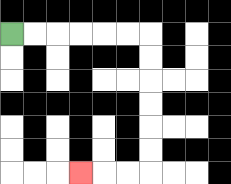{'start': '[0, 1]', 'end': '[3, 7]', 'path_directions': 'R,R,R,R,R,R,D,D,D,D,D,D,L,L,L', 'path_coordinates': '[[0, 1], [1, 1], [2, 1], [3, 1], [4, 1], [5, 1], [6, 1], [6, 2], [6, 3], [6, 4], [6, 5], [6, 6], [6, 7], [5, 7], [4, 7], [3, 7]]'}